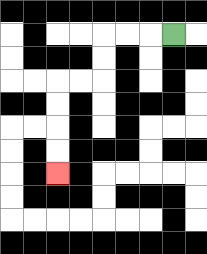{'start': '[7, 1]', 'end': '[2, 7]', 'path_directions': 'L,L,L,D,D,L,L,D,D,D,D', 'path_coordinates': '[[7, 1], [6, 1], [5, 1], [4, 1], [4, 2], [4, 3], [3, 3], [2, 3], [2, 4], [2, 5], [2, 6], [2, 7]]'}